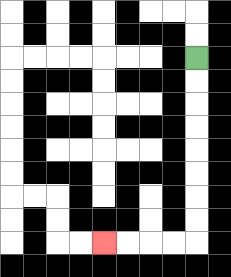{'start': '[8, 2]', 'end': '[4, 10]', 'path_directions': 'D,D,D,D,D,D,D,D,L,L,L,L', 'path_coordinates': '[[8, 2], [8, 3], [8, 4], [8, 5], [8, 6], [8, 7], [8, 8], [8, 9], [8, 10], [7, 10], [6, 10], [5, 10], [4, 10]]'}